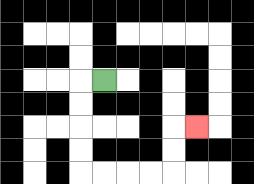{'start': '[4, 3]', 'end': '[8, 5]', 'path_directions': 'L,D,D,D,D,R,R,R,R,U,U,R', 'path_coordinates': '[[4, 3], [3, 3], [3, 4], [3, 5], [3, 6], [3, 7], [4, 7], [5, 7], [6, 7], [7, 7], [7, 6], [7, 5], [8, 5]]'}